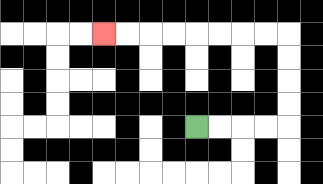{'start': '[8, 5]', 'end': '[4, 1]', 'path_directions': 'R,R,R,R,U,U,U,U,L,L,L,L,L,L,L,L', 'path_coordinates': '[[8, 5], [9, 5], [10, 5], [11, 5], [12, 5], [12, 4], [12, 3], [12, 2], [12, 1], [11, 1], [10, 1], [9, 1], [8, 1], [7, 1], [6, 1], [5, 1], [4, 1]]'}